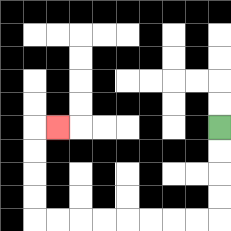{'start': '[9, 5]', 'end': '[2, 5]', 'path_directions': 'D,D,D,D,L,L,L,L,L,L,L,L,U,U,U,U,R', 'path_coordinates': '[[9, 5], [9, 6], [9, 7], [9, 8], [9, 9], [8, 9], [7, 9], [6, 9], [5, 9], [4, 9], [3, 9], [2, 9], [1, 9], [1, 8], [1, 7], [1, 6], [1, 5], [2, 5]]'}